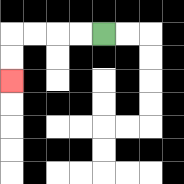{'start': '[4, 1]', 'end': '[0, 3]', 'path_directions': 'L,L,L,L,D,D', 'path_coordinates': '[[4, 1], [3, 1], [2, 1], [1, 1], [0, 1], [0, 2], [0, 3]]'}